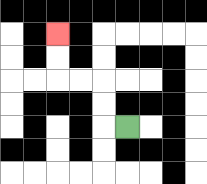{'start': '[5, 5]', 'end': '[2, 1]', 'path_directions': 'L,U,U,L,L,U,U', 'path_coordinates': '[[5, 5], [4, 5], [4, 4], [4, 3], [3, 3], [2, 3], [2, 2], [2, 1]]'}